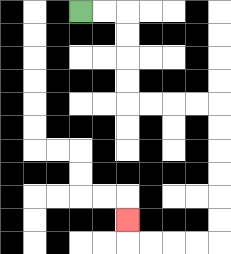{'start': '[3, 0]', 'end': '[5, 9]', 'path_directions': 'R,R,D,D,D,D,R,R,R,R,D,D,D,D,D,D,L,L,L,L,U', 'path_coordinates': '[[3, 0], [4, 0], [5, 0], [5, 1], [5, 2], [5, 3], [5, 4], [6, 4], [7, 4], [8, 4], [9, 4], [9, 5], [9, 6], [9, 7], [9, 8], [9, 9], [9, 10], [8, 10], [7, 10], [6, 10], [5, 10], [5, 9]]'}